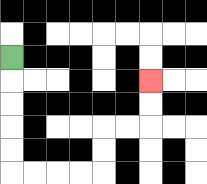{'start': '[0, 2]', 'end': '[6, 3]', 'path_directions': 'D,D,D,D,D,R,R,R,R,U,U,R,R,U,U', 'path_coordinates': '[[0, 2], [0, 3], [0, 4], [0, 5], [0, 6], [0, 7], [1, 7], [2, 7], [3, 7], [4, 7], [4, 6], [4, 5], [5, 5], [6, 5], [6, 4], [6, 3]]'}